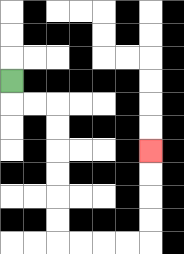{'start': '[0, 3]', 'end': '[6, 6]', 'path_directions': 'D,R,R,D,D,D,D,D,D,R,R,R,R,U,U,U,U', 'path_coordinates': '[[0, 3], [0, 4], [1, 4], [2, 4], [2, 5], [2, 6], [2, 7], [2, 8], [2, 9], [2, 10], [3, 10], [4, 10], [5, 10], [6, 10], [6, 9], [6, 8], [6, 7], [6, 6]]'}